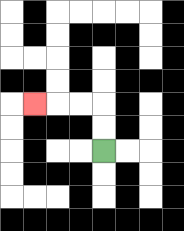{'start': '[4, 6]', 'end': '[1, 4]', 'path_directions': 'U,U,L,L,L', 'path_coordinates': '[[4, 6], [4, 5], [4, 4], [3, 4], [2, 4], [1, 4]]'}